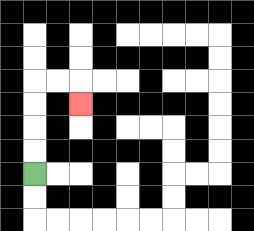{'start': '[1, 7]', 'end': '[3, 4]', 'path_directions': 'U,U,U,U,R,R,D', 'path_coordinates': '[[1, 7], [1, 6], [1, 5], [1, 4], [1, 3], [2, 3], [3, 3], [3, 4]]'}